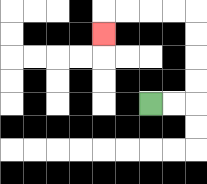{'start': '[6, 4]', 'end': '[4, 1]', 'path_directions': 'R,R,U,U,U,U,L,L,L,L,D', 'path_coordinates': '[[6, 4], [7, 4], [8, 4], [8, 3], [8, 2], [8, 1], [8, 0], [7, 0], [6, 0], [5, 0], [4, 0], [4, 1]]'}